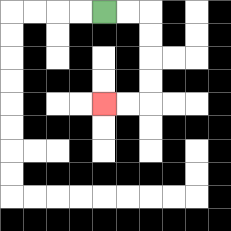{'start': '[4, 0]', 'end': '[4, 4]', 'path_directions': 'R,R,D,D,D,D,L,L', 'path_coordinates': '[[4, 0], [5, 0], [6, 0], [6, 1], [6, 2], [6, 3], [6, 4], [5, 4], [4, 4]]'}